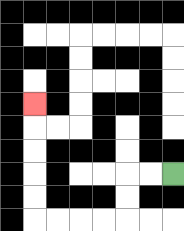{'start': '[7, 7]', 'end': '[1, 4]', 'path_directions': 'L,L,D,D,L,L,L,L,U,U,U,U,U', 'path_coordinates': '[[7, 7], [6, 7], [5, 7], [5, 8], [5, 9], [4, 9], [3, 9], [2, 9], [1, 9], [1, 8], [1, 7], [1, 6], [1, 5], [1, 4]]'}